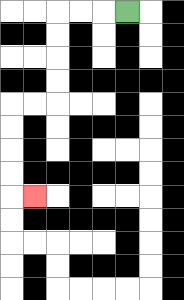{'start': '[5, 0]', 'end': '[1, 8]', 'path_directions': 'L,L,L,D,D,D,D,L,L,D,D,D,D,R', 'path_coordinates': '[[5, 0], [4, 0], [3, 0], [2, 0], [2, 1], [2, 2], [2, 3], [2, 4], [1, 4], [0, 4], [0, 5], [0, 6], [0, 7], [0, 8], [1, 8]]'}